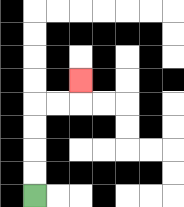{'start': '[1, 8]', 'end': '[3, 3]', 'path_directions': 'U,U,U,U,R,R,U', 'path_coordinates': '[[1, 8], [1, 7], [1, 6], [1, 5], [1, 4], [2, 4], [3, 4], [3, 3]]'}